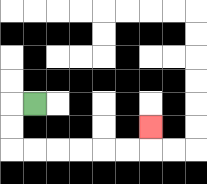{'start': '[1, 4]', 'end': '[6, 5]', 'path_directions': 'L,D,D,R,R,R,R,R,R,U', 'path_coordinates': '[[1, 4], [0, 4], [0, 5], [0, 6], [1, 6], [2, 6], [3, 6], [4, 6], [5, 6], [6, 6], [6, 5]]'}